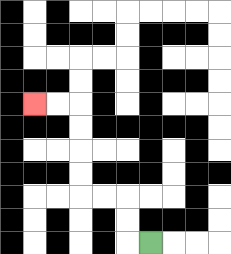{'start': '[6, 10]', 'end': '[1, 4]', 'path_directions': 'L,U,U,L,L,U,U,U,U,L,L', 'path_coordinates': '[[6, 10], [5, 10], [5, 9], [5, 8], [4, 8], [3, 8], [3, 7], [3, 6], [3, 5], [3, 4], [2, 4], [1, 4]]'}